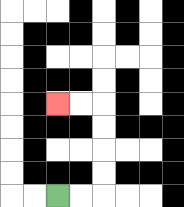{'start': '[2, 8]', 'end': '[2, 4]', 'path_directions': 'R,R,U,U,U,U,L,L', 'path_coordinates': '[[2, 8], [3, 8], [4, 8], [4, 7], [4, 6], [4, 5], [4, 4], [3, 4], [2, 4]]'}